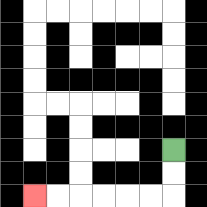{'start': '[7, 6]', 'end': '[1, 8]', 'path_directions': 'D,D,L,L,L,L,L,L', 'path_coordinates': '[[7, 6], [7, 7], [7, 8], [6, 8], [5, 8], [4, 8], [3, 8], [2, 8], [1, 8]]'}